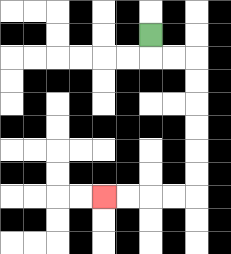{'start': '[6, 1]', 'end': '[4, 8]', 'path_directions': 'D,R,R,D,D,D,D,D,D,L,L,L,L', 'path_coordinates': '[[6, 1], [6, 2], [7, 2], [8, 2], [8, 3], [8, 4], [8, 5], [8, 6], [8, 7], [8, 8], [7, 8], [6, 8], [5, 8], [4, 8]]'}